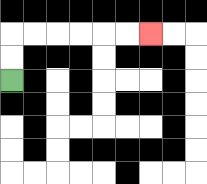{'start': '[0, 3]', 'end': '[6, 1]', 'path_directions': 'U,U,R,R,R,R,R,R', 'path_coordinates': '[[0, 3], [0, 2], [0, 1], [1, 1], [2, 1], [3, 1], [4, 1], [5, 1], [6, 1]]'}